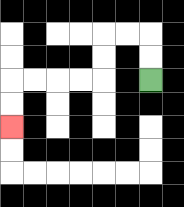{'start': '[6, 3]', 'end': '[0, 5]', 'path_directions': 'U,U,L,L,D,D,L,L,L,L,D,D', 'path_coordinates': '[[6, 3], [6, 2], [6, 1], [5, 1], [4, 1], [4, 2], [4, 3], [3, 3], [2, 3], [1, 3], [0, 3], [0, 4], [0, 5]]'}